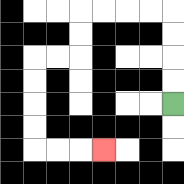{'start': '[7, 4]', 'end': '[4, 6]', 'path_directions': 'U,U,U,U,L,L,L,L,D,D,L,L,D,D,D,D,R,R,R', 'path_coordinates': '[[7, 4], [7, 3], [7, 2], [7, 1], [7, 0], [6, 0], [5, 0], [4, 0], [3, 0], [3, 1], [3, 2], [2, 2], [1, 2], [1, 3], [1, 4], [1, 5], [1, 6], [2, 6], [3, 6], [4, 6]]'}